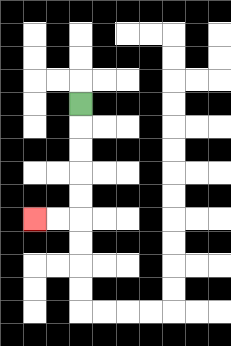{'start': '[3, 4]', 'end': '[1, 9]', 'path_directions': 'D,D,D,D,D,L,L', 'path_coordinates': '[[3, 4], [3, 5], [3, 6], [3, 7], [3, 8], [3, 9], [2, 9], [1, 9]]'}